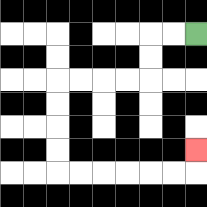{'start': '[8, 1]', 'end': '[8, 6]', 'path_directions': 'L,L,D,D,L,L,L,L,D,D,D,D,R,R,R,R,R,R,U', 'path_coordinates': '[[8, 1], [7, 1], [6, 1], [6, 2], [6, 3], [5, 3], [4, 3], [3, 3], [2, 3], [2, 4], [2, 5], [2, 6], [2, 7], [3, 7], [4, 7], [5, 7], [6, 7], [7, 7], [8, 7], [8, 6]]'}